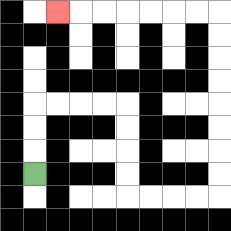{'start': '[1, 7]', 'end': '[2, 0]', 'path_directions': 'U,U,U,R,R,R,R,D,D,D,D,R,R,R,R,U,U,U,U,U,U,U,U,L,L,L,L,L,L,L', 'path_coordinates': '[[1, 7], [1, 6], [1, 5], [1, 4], [2, 4], [3, 4], [4, 4], [5, 4], [5, 5], [5, 6], [5, 7], [5, 8], [6, 8], [7, 8], [8, 8], [9, 8], [9, 7], [9, 6], [9, 5], [9, 4], [9, 3], [9, 2], [9, 1], [9, 0], [8, 0], [7, 0], [6, 0], [5, 0], [4, 0], [3, 0], [2, 0]]'}